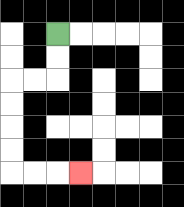{'start': '[2, 1]', 'end': '[3, 7]', 'path_directions': 'D,D,L,L,D,D,D,D,R,R,R', 'path_coordinates': '[[2, 1], [2, 2], [2, 3], [1, 3], [0, 3], [0, 4], [0, 5], [0, 6], [0, 7], [1, 7], [2, 7], [3, 7]]'}